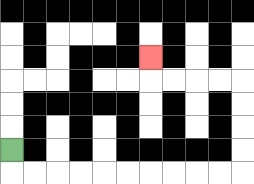{'start': '[0, 6]', 'end': '[6, 2]', 'path_directions': 'D,R,R,R,R,R,R,R,R,R,R,U,U,U,U,L,L,L,L,U', 'path_coordinates': '[[0, 6], [0, 7], [1, 7], [2, 7], [3, 7], [4, 7], [5, 7], [6, 7], [7, 7], [8, 7], [9, 7], [10, 7], [10, 6], [10, 5], [10, 4], [10, 3], [9, 3], [8, 3], [7, 3], [6, 3], [6, 2]]'}